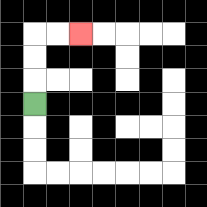{'start': '[1, 4]', 'end': '[3, 1]', 'path_directions': 'U,U,U,R,R', 'path_coordinates': '[[1, 4], [1, 3], [1, 2], [1, 1], [2, 1], [3, 1]]'}